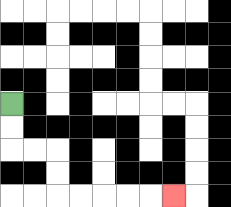{'start': '[0, 4]', 'end': '[7, 8]', 'path_directions': 'D,D,R,R,D,D,R,R,R,R,R', 'path_coordinates': '[[0, 4], [0, 5], [0, 6], [1, 6], [2, 6], [2, 7], [2, 8], [3, 8], [4, 8], [5, 8], [6, 8], [7, 8]]'}